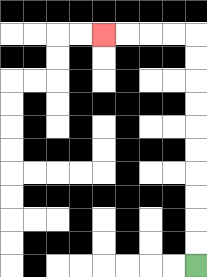{'start': '[8, 11]', 'end': '[4, 1]', 'path_directions': 'U,U,U,U,U,U,U,U,U,U,L,L,L,L', 'path_coordinates': '[[8, 11], [8, 10], [8, 9], [8, 8], [8, 7], [8, 6], [8, 5], [8, 4], [8, 3], [8, 2], [8, 1], [7, 1], [6, 1], [5, 1], [4, 1]]'}